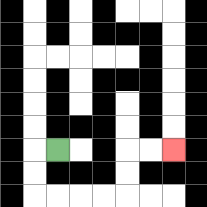{'start': '[2, 6]', 'end': '[7, 6]', 'path_directions': 'L,D,D,R,R,R,R,U,U,R,R', 'path_coordinates': '[[2, 6], [1, 6], [1, 7], [1, 8], [2, 8], [3, 8], [4, 8], [5, 8], [5, 7], [5, 6], [6, 6], [7, 6]]'}